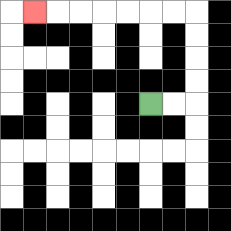{'start': '[6, 4]', 'end': '[1, 0]', 'path_directions': 'R,R,U,U,U,U,L,L,L,L,L,L,L', 'path_coordinates': '[[6, 4], [7, 4], [8, 4], [8, 3], [8, 2], [8, 1], [8, 0], [7, 0], [6, 0], [5, 0], [4, 0], [3, 0], [2, 0], [1, 0]]'}